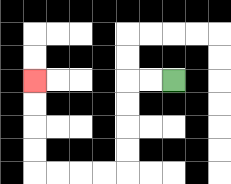{'start': '[7, 3]', 'end': '[1, 3]', 'path_directions': 'L,L,D,D,D,D,L,L,L,L,U,U,U,U', 'path_coordinates': '[[7, 3], [6, 3], [5, 3], [5, 4], [5, 5], [5, 6], [5, 7], [4, 7], [3, 7], [2, 7], [1, 7], [1, 6], [1, 5], [1, 4], [1, 3]]'}